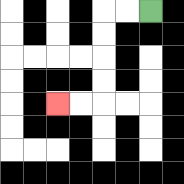{'start': '[6, 0]', 'end': '[2, 4]', 'path_directions': 'L,L,D,D,D,D,L,L', 'path_coordinates': '[[6, 0], [5, 0], [4, 0], [4, 1], [4, 2], [4, 3], [4, 4], [3, 4], [2, 4]]'}